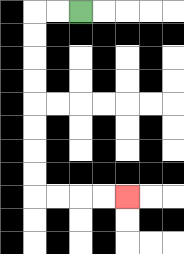{'start': '[3, 0]', 'end': '[5, 8]', 'path_directions': 'L,L,D,D,D,D,D,D,D,D,R,R,R,R', 'path_coordinates': '[[3, 0], [2, 0], [1, 0], [1, 1], [1, 2], [1, 3], [1, 4], [1, 5], [1, 6], [1, 7], [1, 8], [2, 8], [3, 8], [4, 8], [5, 8]]'}